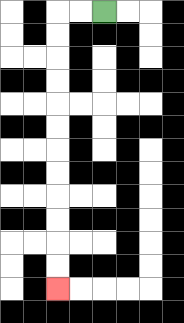{'start': '[4, 0]', 'end': '[2, 12]', 'path_directions': 'L,L,D,D,D,D,D,D,D,D,D,D,D,D', 'path_coordinates': '[[4, 0], [3, 0], [2, 0], [2, 1], [2, 2], [2, 3], [2, 4], [2, 5], [2, 6], [2, 7], [2, 8], [2, 9], [2, 10], [2, 11], [2, 12]]'}